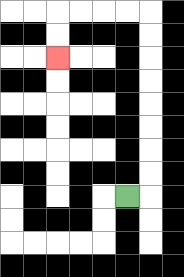{'start': '[5, 8]', 'end': '[2, 2]', 'path_directions': 'R,U,U,U,U,U,U,U,U,L,L,L,L,D,D', 'path_coordinates': '[[5, 8], [6, 8], [6, 7], [6, 6], [6, 5], [6, 4], [6, 3], [6, 2], [6, 1], [6, 0], [5, 0], [4, 0], [3, 0], [2, 0], [2, 1], [2, 2]]'}